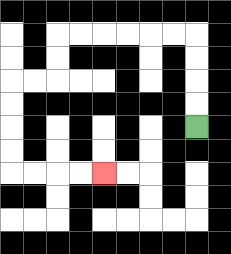{'start': '[8, 5]', 'end': '[4, 7]', 'path_directions': 'U,U,U,U,L,L,L,L,L,L,D,D,L,L,D,D,D,D,R,R,R,R', 'path_coordinates': '[[8, 5], [8, 4], [8, 3], [8, 2], [8, 1], [7, 1], [6, 1], [5, 1], [4, 1], [3, 1], [2, 1], [2, 2], [2, 3], [1, 3], [0, 3], [0, 4], [0, 5], [0, 6], [0, 7], [1, 7], [2, 7], [3, 7], [4, 7]]'}